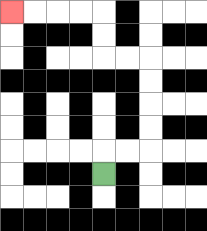{'start': '[4, 7]', 'end': '[0, 0]', 'path_directions': 'U,R,R,U,U,U,U,L,L,U,U,L,L,L,L', 'path_coordinates': '[[4, 7], [4, 6], [5, 6], [6, 6], [6, 5], [6, 4], [6, 3], [6, 2], [5, 2], [4, 2], [4, 1], [4, 0], [3, 0], [2, 0], [1, 0], [0, 0]]'}